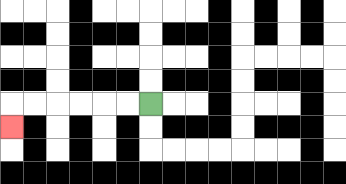{'start': '[6, 4]', 'end': '[0, 5]', 'path_directions': 'L,L,L,L,L,L,D', 'path_coordinates': '[[6, 4], [5, 4], [4, 4], [3, 4], [2, 4], [1, 4], [0, 4], [0, 5]]'}